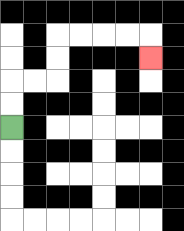{'start': '[0, 5]', 'end': '[6, 2]', 'path_directions': 'U,U,R,R,U,U,R,R,R,R,D', 'path_coordinates': '[[0, 5], [0, 4], [0, 3], [1, 3], [2, 3], [2, 2], [2, 1], [3, 1], [4, 1], [5, 1], [6, 1], [6, 2]]'}